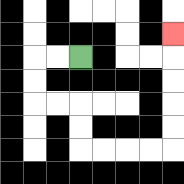{'start': '[3, 2]', 'end': '[7, 1]', 'path_directions': 'L,L,D,D,R,R,D,D,R,R,R,R,U,U,U,U,U', 'path_coordinates': '[[3, 2], [2, 2], [1, 2], [1, 3], [1, 4], [2, 4], [3, 4], [3, 5], [3, 6], [4, 6], [5, 6], [6, 6], [7, 6], [7, 5], [7, 4], [7, 3], [7, 2], [7, 1]]'}